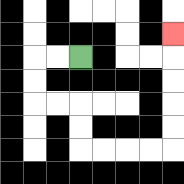{'start': '[3, 2]', 'end': '[7, 1]', 'path_directions': 'L,L,D,D,R,R,D,D,R,R,R,R,U,U,U,U,U', 'path_coordinates': '[[3, 2], [2, 2], [1, 2], [1, 3], [1, 4], [2, 4], [3, 4], [3, 5], [3, 6], [4, 6], [5, 6], [6, 6], [7, 6], [7, 5], [7, 4], [7, 3], [7, 2], [7, 1]]'}